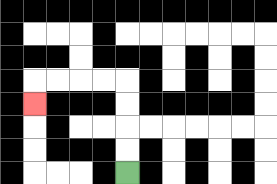{'start': '[5, 7]', 'end': '[1, 4]', 'path_directions': 'U,U,U,U,L,L,L,L,D', 'path_coordinates': '[[5, 7], [5, 6], [5, 5], [5, 4], [5, 3], [4, 3], [3, 3], [2, 3], [1, 3], [1, 4]]'}